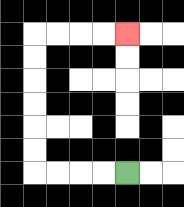{'start': '[5, 7]', 'end': '[5, 1]', 'path_directions': 'L,L,L,L,U,U,U,U,U,U,R,R,R,R', 'path_coordinates': '[[5, 7], [4, 7], [3, 7], [2, 7], [1, 7], [1, 6], [1, 5], [1, 4], [1, 3], [1, 2], [1, 1], [2, 1], [3, 1], [4, 1], [5, 1]]'}